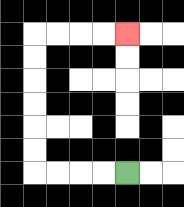{'start': '[5, 7]', 'end': '[5, 1]', 'path_directions': 'L,L,L,L,U,U,U,U,U,U,R,R,R,R', 'path_coordinates': '[[5, 7], [4, 7], [3, 7], [2, 7], [1, 7], [1, 6], [1, 5], [1, 4], [1, 3], [1, 2], [1, 1], [2, 1], [3, 1], [4, 1], [5, 1]]'}